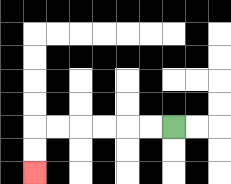{'start': '[7, 5]', 'end': '[1, 7]', 'path_directions': 'L,L,L,L,L,L,D,D', 'path_coordinates': '[[7, 5], [6, 5], [5, 5], [4, 5], [3, 5], [2, 5], [1, 5], [1, 6], [1, 7]]'}